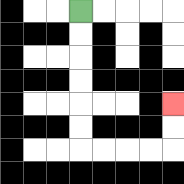{'start': '[3, 0]', 'end': '[7, 4]', 'path_directions': 'D,D,D,D,D,D,R,R,R,R,U,U', 'path_coordinates': '[[3, 0], [3, 1], [3, 2], [3, 3], [3, 4], [3, 5], [3, 6], [4, 6], [5, 6], [6, 6], [7, 6], [7, 5], [7, 4]]'}